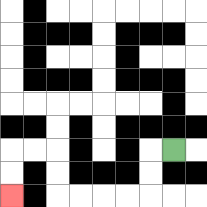{'start': '[7, 6]', 'end': '[0, 8]', 'path_directions': 'L,D,D,L,L,L,L,U,U,L,L,D,D', 'path_coordinates': '[[7, 6], [6, 6], [6, 7], [6, 8], [5, 8], [4, 8], [3, 8], [2, 8], [2, 7], [2, 6], [1, 6], [0, 6], [0, 7], [0, 8]]'}